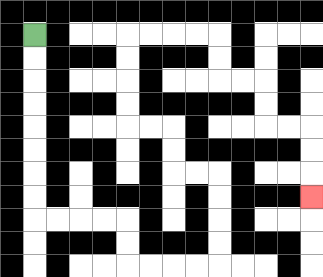{'start': '[1, 1]', 'end': '[13, 8]', 'path_directions': 'D,D,D,D,D,D,D,D,R,R,R,R,D,D,R,R,R,R,U,U,U,U,L,L,U,U,L,L,U,U,U,U,R,R,R,R,D,D,R,R,D,D,R,R,D,D,D', 'path_coordinates': '[[1, 1], [1, 2], [1, 3], [1, 4], [1, 5], [1, 6], [1, 7], [1, 8], [1, 9], [2, 9], [3, 9], [4, 9], [5, 9], [5, 10], [5, 11], [6, 11], [7, 11], [8, 11], [9, 11], [9, 10], [9, 9], [9, 8], [9, 7], [8, 7], [7, 7], [7, 6], [7, 5], [6, 5], [5, 5], [5, 4], [5, 3], [5, 2], [5, 1], [6, 1], [7, 1], [8, 1], [9, 1], [9, 2], [9, 3], [10, 3], [11, 3], [11, 4], [11, 5], [12, 5], [13, 5], [13, 6], [13, 7], [13, 8]]'}